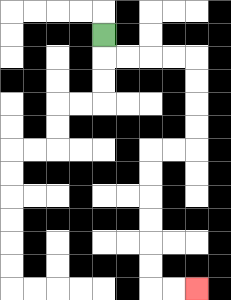{'start': '[4, 1]', 'end': '[8, 12]', 'path_directions': 'D,R,R,R,R,D,D,D,D,L,L,D,D,D,D,D,D,R,R', 'path_coordinates': '[[4, 1], [4, 2], [5, 2], [6, 2], [7, 2], [8, 2], [8, 3], [8, 4], [8, 5], [8, 6], [7, 6], [6, 6], [6, 7], [6, 8], [6, 9], [6, 10], [6, 11], [6, 12], [7, 12], [8, 12]]'}